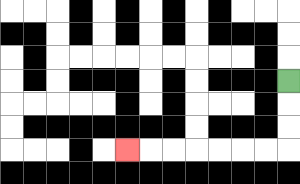{'start': '[12, 3]', 'end': '[5, 6]', 'path_directions': 'D,D,D,L,L,L,L,L,L,L', 'path_coordinates': '[[12, 3], [12, 4], [12, 5], [12, 6], [11, 6], [10, 6], [9, 6], [8, 6], [7, 6], [6, 6], [5, 6]]'}